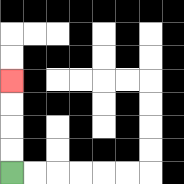{'start': '[0, 7]', 'end': '[0, 3]', 'path_directions': 'U,U,U,U', 'path_coordinates': '[[0, 7], [0, 6], [0, 5], [0, 4], [0, 3]]'}